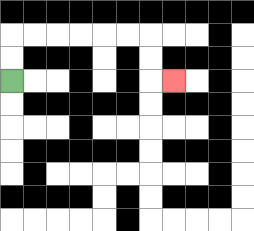{'start': '[0, 3]', 'end': '[7, 3]', 'path_directions': 'U,U,R,R,R,R,R,R,D,D,R', 'path_coordinates': '[[0, 3], [0, 2], [0, 1], [1, 1], [2, 1], [3, 1], [4, 1], [5, 1], [6, 1], [6, 2], [6, 3], [7, 3]]'}